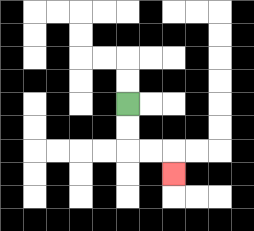{'start': '[5, 4]', 'end': '[7, 7]', 'path_directions': 'D,D,R,R,D', 'path_coordinates': '[[5, 4], [5, 5], [5, 6], [6, 6], [7, 6], [7, 7]]'}